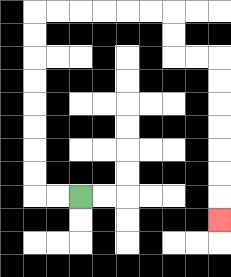{'start': '[3, 8]', 'end': '[9, 9]', 'path_directions': 'L,L,U,U,U,U,U,U,U,U,R,R,R,R,R,R,D,D,R,R,D,D,D,D,D,D,D', 'path_coordinates': '[[3, 8], [2, 8], [1, 8], [1, 7], [1, 6], [1, 5], [1, 4], [1, 3], [1, 2], [1, 1], [1, 0], [2, 0], [3, 0], [4, 0], [5, 0], [6, 0], [7, 0], [7, 1], [7, 2], [8, 2], [9, 2], [9, 3], [9, 4], [9, 5], [9, 6], [9, 7], [9, 8], [9, 9]]'}